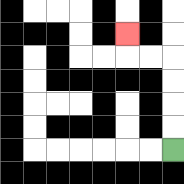{'start': '[7, 6]', 'end': '[5, 1]', 'path_directions': 'U,U,U,U,L,L,U', 'path_coordinates': '[[7, 6], [7, 5], [7, 4], [7, 3], [7, 2], [6, 2], [5, 2], [5, 1]]'}